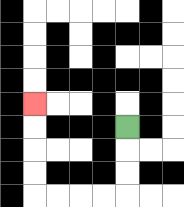{'start': '[5, 5]', 'end': '[1, 4]', 'path_directions': 'D,D,D,L,L,L,L,U,U,U,U', 'path_coordinates': '[[5, 5], [5, 6], [5, 7], [5, 8], [4, 8], [3, 8], [2, 8], [1, 8], [1, 7], [1, 6], [1, 5], [1, 4]]'}